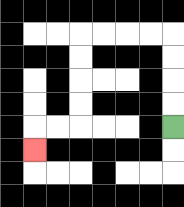{'start': '[7, 5]', 'end': '[1, 6]', 'path_directions': 'U,U,U,U,L,L,L,L,D,D,D,D,L,L,D', 'path_coordinates': '[[7, 5], [7, 4], [7, 3], [7, 2], [7, 1], [6, 1], [5, 1], [4, 1], [3, 1], [3, 2], [3, 3], [3, 4], [3, 5], [2, 5], [1, 5], [1, 6]]'}